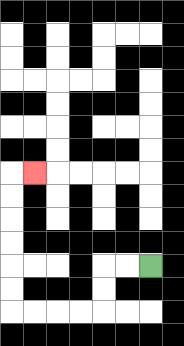{'start': '[6, 11]', 'end': '[1, 7]', 'path_directions': 'L,L,D,D,L,L,L,L,U,U,U,U,U,U,R', 'path_coordinates': '[[6, 11], [5, 11], [4, 11], [4, 12], [4, 13], [3, 13], [2, 13], [1, 13], [0, 13], [0, 12], [0, 11], [0, 10], [0, 9], [0, 8], [0, 7], [1, 7]]'}